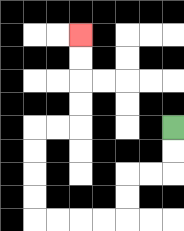{'start': '[7, 5]', 'end': '[3, 1]', 'path_directions': 'D,D,L,L,D,D,L,L,L,L,U,U,U,U,R,R,U,U,U,U', 'path_coordinates': '[[7, 5], [7, 6], [7, 7], [6, 7], [5, 7], [5, 8], [5, 9], [4, 9], [3, 9], [2, 9], [1, 9], [1, 8], [1, 7], [1, 6], [1, 5], [2, 5], [3, 5], [3, 4], [3, 3], [3, 2], [3, 1]]'}